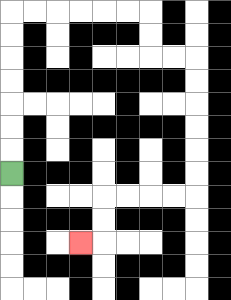{'start': '[0, 7]', 'end': '[3, 10]', 'path_directions': 'U,U,U,U,U,U,U,R,R,R,R,R,R,D,D,R,R,D,D,D,D,D,D,L,L,L,L,D,D,L', 'path_coordinates': '[[0, 7], [0, 6], [0, 5], [0, 4], [0, 3], [0, 2], [0, 1], [0, 0], [1, 0], [2, 0], [3, 0], [4, 0], [5, 0], [6, 0], [6, 1], [6, 2], [7, 2], [8, 2], [8, 3], [8, 4], [8, 5], [8, 6], [8, 7], [8, 8], [7, 8], [6, 8], [5, 8], [4, 8], [4, 9], [4, 10], [3, 10]]'}